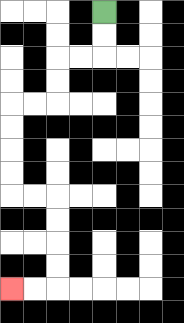{'start': '[4, 0]', 'end': '[0, 12]', 'path_directions': 'D,D,L,L,D,D,L,L,D,D,D,D,R,R,D,D,D,D,L,L', 'path_coordinates': '[[4, 0], [4, 1], [4, 2], [3, 2], [2, 2], [2, 3], [2, 4], [1, 4], [0, 4], [0, 5], [0, 6], [0, 7], [0, 8], [1, 8], [2, 8], [2, 9], [2, 10], [2, 11], [2, 12], [1, 12], [0, 12]]'}